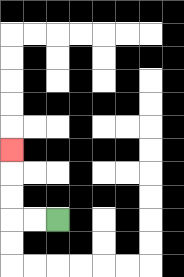{'start': '[2, 9]', 'end': '[0, 6]', 'path_directions': 'L,L,U,U,U', 'path_coordinates': '[[2, 9], [1, 9], [0, 9], [0, 8], [0, 7], [0, 6]]'}